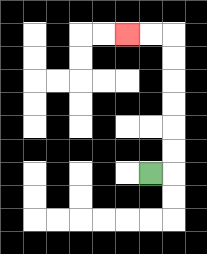{'start': '[6, 7]', 'end': '[5, 1]', 'path_directions': 'R,U,U,U,U,U,U,L,L', 'path_coordinates': '[[6, 7], [7, 7], [7, 6], [7, 5], [7, 4], [7, 3], [7, 2], [7, 1], [6, 1], [5, 1]]'}